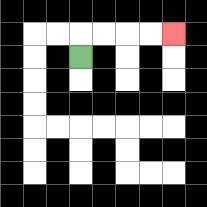{'start': '[3, 2]', 'end': '[7, 1]', 'path_directions': 'U,R,R,R,R', 'path_coordinates': '[[3, 2], [3, 1], [4, 1], [5, 1], [6, 1], [7, 1]]'}